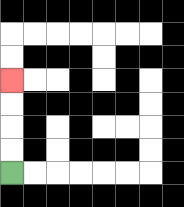{'start': '[0, 7]', 'end': '[0, 3]', 'path_directions': 'U,U,U,U', 'path_coordinates': '[[0, 7], [0, 6], [0, 5], [0, 4], [0, 3]]'}